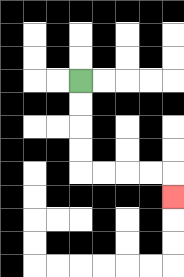{'start': '[3, 3]', 'end': '[7, 8]', 'path_directions': 'D,D,D,D,R,R,R,R,D', 'path_coordinates': '[[3, 3], [3, 4], [3, 5], [3, 6], [3, 7], [4, 7], [5, 7], [6, 7], [7, 7], [7, 8]]'}